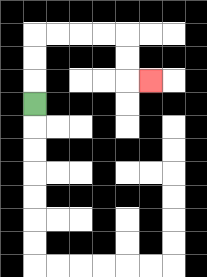{'start': '[1, 4]', 'end': '[6, 3]', 'path_directions': 'U,U,U,R,R,R,R,D,D,R', 'path_coordinates': '[[1, 4], [1, 3], [1, 2], [1, 1], [2, 1], [3, 1], [4, 1], [5, 1], [5, 2], [5, 3], [6, 3]]'}